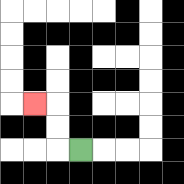{'start': '[3, 6]', 'end': '[1, 4]', 'path_directions': 'L,U,U,L', 'path_coordinates': '[[3, 6], [2, 6], [2, 5], [2, 4], [1, 4]]'}